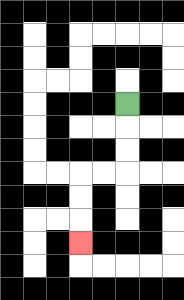{'start': '[5, 4]', 'end': '[3, 10]', 'path_directions': 'D,D,D,L,L,D,D,D', 'path_coordinates': '[[5, 4], [5, 5], [5, 6], [5, 7], [4, 7], [3, 7], [3, 8], [3, 9], [3, 10]]'}